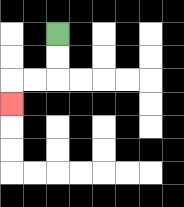{'start': '[2, 1]', 'end': '[0, 4]', 'path_directions': 'D,D,L,L,D', 'path_coordinates': '[[2, 1], [2, 2], [2, 3], [1, 3], [0, 3], [0, 4]]'}